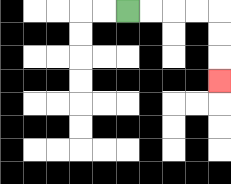{'start': '[5, 0]', 'end': '[9, 3]', 'path_directions': 'R,R,R,R,D,D,D', 'path_coordinates': '[[5, 0], [6, 0], [7, 0], [8, 0], [9, 0], [9, 1], [9, 2], [9, 3]]'}